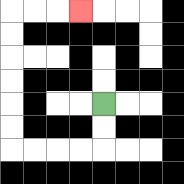{'start': '[4, 4]', 'end': '[3, 0]', 'path_directions': 'D,D,L,L,L,L,U,U,U,U,U,U,R,R,R', 'path_coordinates': '[[4, 4], [4, 5], [4, 6], [3, 6], [2, 6], [1, 6], [0, 6], [0, 5], [0, 4], [0, 3], [0, 2], [0, 1], [0, 0], [1, 0], [2, 0], [3, 0]]'}